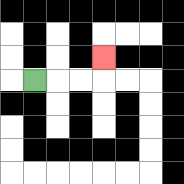{'start': '[1, 3]', 'end': '[4, 2]', 'path_directions': 'R,R,R,U', 'path_coordinates': '[[1, 3], [2, 3], [3, 3], [4, 3], [4, 2]]'}